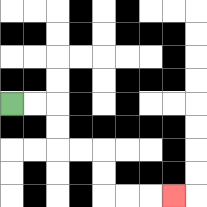{'start': '[0, 4]', 'end': '[7, 8]', 'path_directions': 'R,R,D,D,R,R,D,D,R,R,R', 'path_coordinates': '[[0, 4], [1, 4], [2, 4], [2, 5], [2, 6], [3, 6], [4, 6], [4, 7], [4, 8], [5, 8], [6, 8], [7, 8]]'}